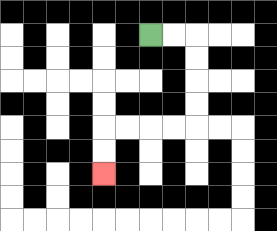{'start': '[6, 1]', 'end': '[4, 7]', 'path_directions': 'R,R,D,D,D,D,L,L,L,L,D,D', 'path_coordinates': '[[6, 1], [7, 1], [8, 1], [8, 2], [8, 3], [8, 4], [8, 5], [7, 5], [6, 5], [5, 5], [4, 5], [4, 6], [4, 7]]'}